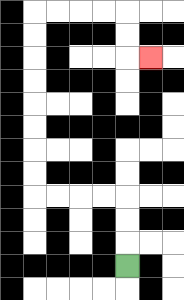{'start': '[5, 11]', 'end': '[6, 2]', 'path_directions': 'U,U,U,L,L,L,L,U,U,U,U,U,U,U,U,R,R,R,R,D,D,R', 'path_coordinates': '[[5, 11], [5, 10], [5, 9], [5, 8], [4, 8], [3, 8], [2, 8], [1, 8], [1, 7], [1, 6], [1, 5], [1, 4], [1, 3], [1, 2], [1, 1], [1, 0], [2, 0], [3, 0], [4, 0], [5, 0], [5, 1], [5, 2], [6, 2]]'}